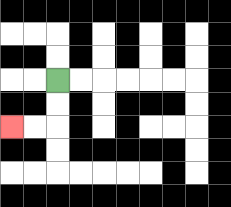{'start': '[2, 3]', 'end': '[0, 5]', 'path_directions': 'D,D,L,L', 'path_coordinates': '[[2, 3], [2, 4], [2, 5], [1, 5], [0, 5]]'}